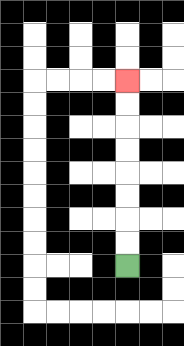{'start': '[5, 11]', 'end': '[5, 3]', 'path_directions': 'U,U,U,U,U,U,U,U', 'path_coordinates': '[[5, 11], [5, 10], [5, 9], [5, 8], [5, 7], [5, 6], [5, 5], [5, 4], [5, 3]]'}